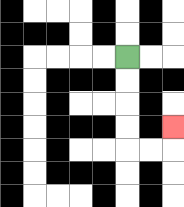{'start': '[5, 2]', 'end': '[7, 5]', 'path_directions': 'D,D,D,D,R,R,U', 'path_coordinates': '[[5, 2], [5, 3], [5, 4], [5, 5], [5, 6], [6, 6], [7, 6], [7, 5]]'}